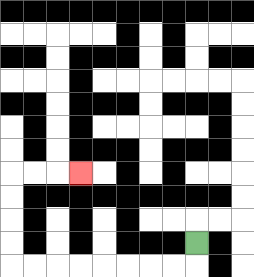{'start': '[8, 10]', 'end': '[3, 7]', 'path_directions': 'D,L,L,L,L,L,L,L,L,U,U,U,U,R,R,R', 'path_coordinates': '[[8, 10], [8, 11], [7, 11], [6, 11], [5, 11], [4, 11], [3, 11], [2, 11], [1, 11], [0, 11], [0, 10], [0, 9], [0, 8], [0, 7], [1, 7], [2, 7], [3, 7]]'}